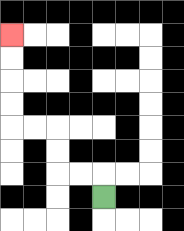{'start': '[4, 8]', 'end': '[0, 1]', 'path_directions': 'U,L,L,U,U,L,L,U,U,U,U', 'path_coordinates': '[[4, 8], [4, 7], [3, 7], [2, 7], [2, 6], [2, 5], [1, 5], [0, 5], [0, 4], [0, 3], [0, 2], [0, 1]]'}